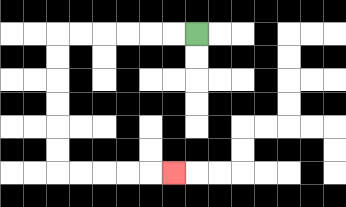{'start': '[8, 1]', 'end': '[7, 7]', 'path_directions': 'L,L,L,L,L,L,D,D,D,D,D,D,R,R,R,R,R', 'path_coordinates': '[[8, 1], [7, 1], [6, 1], [5, 1], [4, 1], [3, 1], [2, 1], [2, 2], [2, 3], [2, 4], [2, 5], [2, 6], [2, 7], [3, 7], [4, 7], [5, 7], [6, 7], [7, 7]]'}